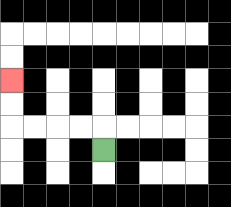{'start': '[4, 6]', 'end': '[0, 3]', 'path_directions': 'U,L,L,L,L,U,U', 'path_coordinates': '[[4, 6], [4, 5], [3, 5], [2, 5], [1, 5], [0, 5], [0, 4], [0, 3]]'}